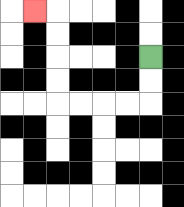{'start': '[6, 2]', 'end': '[1, 0]', 'path_directions': 'D,D,L,L,L,L,U,U,U,U,L', 'path_coordinates': '[[6, 2], [6, 3], [6, 4], [5, 4], [4, 4], [3, 4], [2, 4], [2, 3], [2, 2], [2, 1], [2, 0], [1, 0]]'}